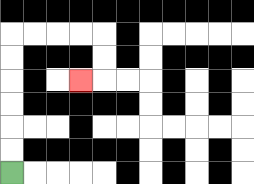{'start': '[0, 7]', 'end': '[3, 3]', 'path_directions': 'U,U,U,U,U,U,R,R,R,R,D,D,L', 'path_coordinates': '[[0, 7], [0, 6], [0, 5], [0, 4], [0, 3], [0, 2], [0, 1], [1, 1], [2, 1], [3, 1], [4, 1], [4, 2], [4, 3], [3, 3]]'}